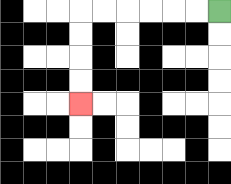{'start': '[9, 0]', 'end': '[3, 4]', 'path_directions': 'L,L,L,L,L,L,D,D,D,D', 'path_coordinates': '[[9, 0], [8, 0], [7, 0], [6, 0], [5, 0], [4, 0], [3, 0], [3, 1], [3, 2], [3, 3], [3, 4]]'}